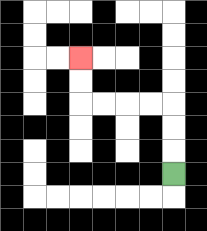{'start': '[7, 7]', 'end': '[3, 2]', 'path_directions': 'U,U,U,L,L,L,L,U,U', 'path_coordinates': '[[7, 7], [7, 6], [7, 5], [7, 4], [6, 4], [5, 4], [4, 4], [3, 4], [3, 3], [3, 2]]'}